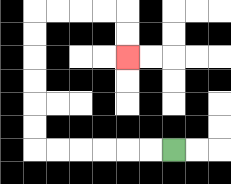{'start': '[7, 6]', 'end': '[5, 2]', 'path_directions': 'L,L,L,L,L,L,U,U,U,U,U,U,R,R,R,R,D,D', 'path_coordinates': '[[7, 6], [6, 6], [5, 6], [4, 6], [3, 6], [2, 6], [1, 6], [1, 5], [1, 4], [1, 3], [1, 2], [1, 1], [1, 0], [2, 0], [3, 0], [4, 0], [5, 0], [5, 1], [5, 2]]'}